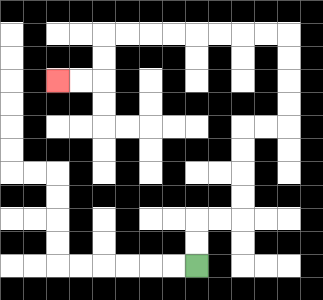{'start': '[8, 11]', 'end': '[2, 3]', 'path_directions': 'U,U,R,R,U,U,U,U,R,R,U,U,U,U,L,L,L,L,L,L,L,L,D,D,L,L', 'path_coordinates': '[[8, 11], [8, 10], [8, 9], [9, 9], [10, 9], [10, 8], [10, 7], [10, 6], [10, 5], [11, 5], [12, 5], [12, 4], [12, 3], [12, 2], [12, 1], [11, 1], [10, 1], [9, 1], [8, 1], [7, 1], [6, 1], [5, 1], [4, 1], [4, 2], [4, 3], [3, 3], [2, 3]]'}